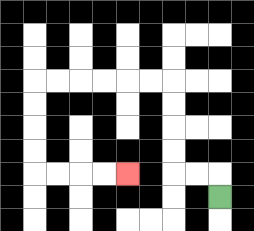{'start': '[9, 8]', 'end': '[5, 7]', 'path_directions': 'U,L,L,U,U,U,U,L,L,L,L,L,L,D,D,D,D,R,R,R,R', 'path_coordinates': '[[9, 8], [9, 7], [8, 7], [7, 7], [7, 6], [7, 5], [7, 4], [7, 3], [6, 3], [5, 3], [4, 3], [3, 3], [2, 3], [1, 3], [1, 4], [1, 5], [1, 6], [1, 7], [2, 7], [3, 7], [4, 7], [5, 7]]'}